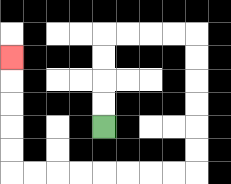{'start': '[4, 5]', 'end': '[0, 2]', 'path_directions': 'U,U,U,U,R,R,R,R,D,D,D,D,D,D,L,L,L,L,L,L,L,L,U,U,U,U,U', 'path_coordinates': '[[4, 5], [4, 4], [4, 3], [4, 2], [4, 1], [5, 1], [6, 1], [7, 1], [8, 1], [8, 2], [8, 3], [8, 4], [8, 5], [8, 6], [8, 7], [7, 7], [6, 7], [5, 7], [4, 7], [3, 7], [2, 7], [1, 7], [0, 7], [0, 6], [0, 5], [0, 4], [0, 3], [0, 2]]'}